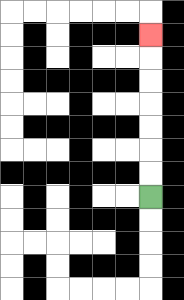{'start': '[6, 8]', 'end': '[6, 1]', 'path_directions': 'U,U,U,U,U,U,U', 'path_coordinates': '[[6, 8], [6, 7], [6, 6], [6, 5], [6, 4], [6, 3], [6, 2], [6, 1]]'}